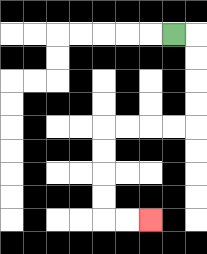{'start': '[7, 1]', 'end': '[6, 9]', 'path_directions': 'R,D,D,D,D,L,L,L,L,D,D,D,D,R,R', 'path_coordinates': '[[7, 1], [8, 1], [8, 2], [8, 3], [8, 4], [8, 5], [7, 5], [6, 5], [5, 5], [4, 5], [4, 6], [4, 7], [4, 8], [4, 9], [5, 9], [6, 9]]'}